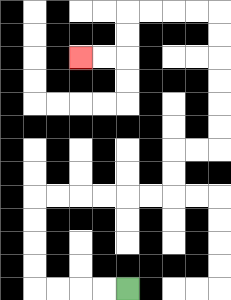{'start': '[5, 12]', 'end': '[3, 2]', 'path_directions': 'L,L,L,L,U,U,U,U,R,R,R,R,R,R,U,U,R,R,U,U,U,U,U,U,L,L,L,L,D,D,L,L', 'path_coordinates': '[[5, 12], [4, 12], [3, 12], [2, 12], [1, 12], [1, 11], [1, 10], [1, 9], [1, 8], [2, 8], [3, 8], [4, 8], [5, 8], [6, 8], [7, 8], [7, 7], [7, 6], [8, 6], [9, 6], [9, 5], [9, 4], [9, 3], [9, 2], [9, 1], [9, 0], [8, 0], [7, 0], [6, 0], [5, 0], [5, 1], [5, 2], [4, 2], [3, 2]]'}